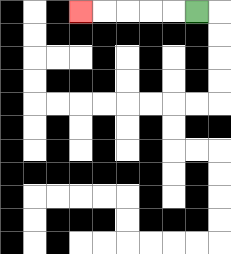{'start': '[8, 0]', 'end': '[3, 0]', 'path_directions': 'L,L,L,L,L', 'path_coordinates': '[[8, 0], [7, 0], [6, 0], [5, 0], [4, 0], [3, 0]]'}